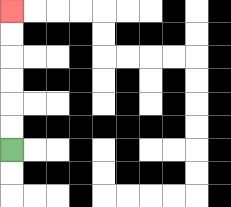{'start': '[0, 6]', 'end': '[0, 0]', 'path_directions': 'U,U,U,U,U,U', 'path_coordinates': '[[0, 6], [0, 5], [0, 4], [0, 3], [0, 2], [0, 1], [0, 0]]'}